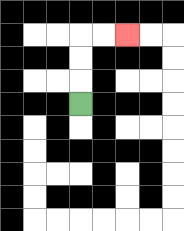{'start': '[3, 4]', 'end': '[5, 1]', 'path_directions': 'U,U,U,R,R', 'path_coordinates': '[[3, 4], [3, 3], [3, 2], [3, 1], [4, 1], [5, 1]]'}